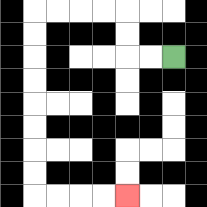{'start': '[7, 2]', 'end': '[5, 8]', 'path_directions': 'L,L,U,U,L,L,L,L,D,D,D,D,D,D,D,D,R,R,R,R', 'path_coordinates': '[[7, 2], [6, 2], [5, 2], [5, 1], [5, 0], [4, 0], [3, 0], [2, 0], [1, 0], [1, 1], [1, 2], [1, 3], [1, 4], [1, 5], [1, 6], [1, 7], [1, 8], [2, 8], [3, 8], [4, 8], [5, 8]]'}